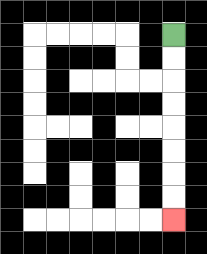{'start': '[7, 1]', 'end': '[7, 9]', 'path_directions': 'D,D,D,D,D,D,D,D', 'path_coordinates': '[[7, 1], [7, 2], [7, 3], [7, 4], [7, 5], [7, 6], [7, 7], [7, 8], [7, 9]]'}